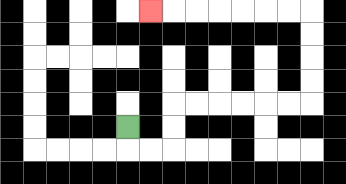{'start': '[5, 5]', 'end': '[6, 0]', 'path_directions': 'D,R,R,U,U,R,R,R,R,R,R,U,U,U,U,L,L,L,L,L,L,L', 'path_coordinates': '[[5, 5], [5, 6], [6, 6], [7, 6], [7, 5], [7, 4], [8, 4], [9, 4], [10, 4], [11, 4], [12, 4], [13, 4], [13, 3], [13, 2], [13, 1], [13, 0], [12, 0], [11, 0], [10, 0], [9, 0], [8, 0], [7, 0], [6, 0]]'}